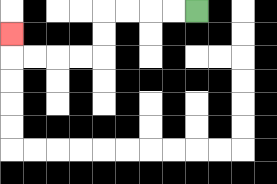{'start': '[8, 0]', 'end': '[0, 1]', 'path_directions': 'L,L,L,L,D,D,L,L,L,L,U', 'path_coordinates': '[[8, 0], [7, 0], [6, 0], [5, 0], [4, 0], [4, 1], [4, 2], [3, 2], [2, 2], [1, 2], [0, 2], [0, 1]]'}